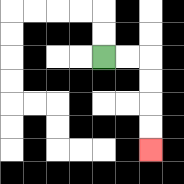{'start': '[4, 2]', 'end': '[6, 6]', 'path_directions': 'R,R,D,D,D,D', 'path_coordinates': '[[4, 2], [5, 2], [6, 2], [6, 3], [6, 4], [6, 5], [6, 6]]'}